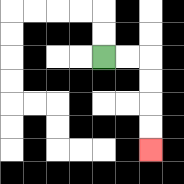{'start': '[4, 2]', 'end': '[6, 6]', 'path_directions': 'R,R,D,D,D,D', 'path_coordinates': '[[4, 2], [5, 2], [6, 2], [6, 3], [6, 4], [6, 5], [6, 6]]'}